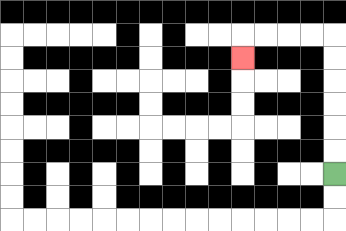{'start': '[14, 7]', 'end': '[10, 2]', 'path_directions': 'U,U,U,U,U,U,L,L,L,L,D', 'path_coordinates': '[[14, 7], [14, 6], [14, 5], [14, 4], [14, 3], [14, 2], [14, 1], [13, 1], [12, 1], [11, 1], [10, 1], [10, 2]]'}